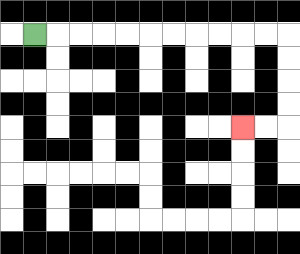{'start': '[1, 1]', 'end': '[10, 5]', 'path_directions': 'R,R,R,R,R,R,R,R,R,R,R,D,D,D,D,L,L', 'path_coordinates': '[[1, 1], [2, 1], [3, 1], [4, 1], [5, 1], [6, 1], [7, 1], [8, 1], [9, 1], [10, 1], [11, 1], [12, 1], [12, 2], [12, 3], [12, 4], [12, 5], [11, 5], [10, 5]]'}